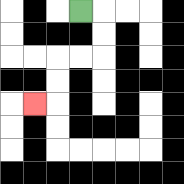{'start': '[3, 0]', 'end': '[1, 4]', 'path_directions': 'R,D,D,L,L,D,D,L', 'path_coordinates': '[[3, 0], [4, 0], [4, 1], [4, 2], [3, 2], [2, 2], [2, 3], [2, 4], [1, 4]]'}